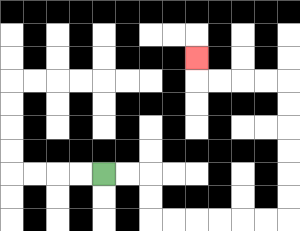{'start': '[4, 7]', 'end': '[8, 2]', 'path_directions': 'R,R,D,D,R,R,R,R,R,R,U,U,U,U,U,U,L,L,L,L,U', 'path_coordinates': '[[4, 7], [5, 7], [6, 7], [6, 8], [6, 9], [7, 9], [8, 9], [9, 9], [10, 9], [11, 9], [12, 9], [12, 8], [12, 7], [12, 6], [12, 5], [12, 4], [12, 3], [11, 3], [10, 3], [9, 3], [8, 3], [8, 2]]'}